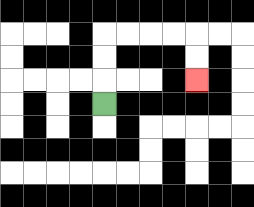{'start': '[4, 4]', 'end': '[8, 3]', 'path_directions': 'U,U,U,R,R,R,R,D,D', 'path_coordinates': '[[4, 4], [4, 3], [4, 2], [4, 1], [5, 1], [6, 1], [7, 1], [8, 1], [8, 2], [8, 3]]'}